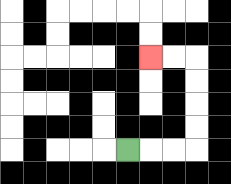{'start': '[5, 6]', 'end': '[6, 2]', 'path_directions': 'R,R,R,U,U,U,U,L,L', 'path_coordinates': '[[5, 6], [6, 6], [7, 6], [8, 6], [8, 5], [8, 4], [8, 3], [8, 2], [7, 2], [6, 2]]'}